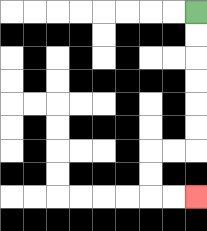{'start': '[8, 0]', 'end': '[8, 8]', 'path_directions': 'D,D,D,D,D,D,L,L,D,D,R,R', 'path_coordinates': '[[8, 0], [8, 1], [8, 2], [8, 3], [8, 4], [8, 5], [8, 6], [7, 6], [6, 6], [6, 7], [6, 8], [7, 8], [8, 8]]'}